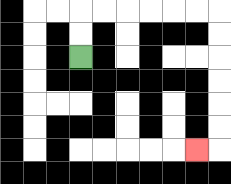{'start': '[3, 2]', 'end': '[8, 6]', 'path_directions': 'U,U,R,R,R,R,R,R,D,D,D,D,D,D,L', 'path_coordinates': '[[3, 2], [3, 1], [3, 0], [4, 0], [5, 0], [6, 0], [7, 0], [8, 0], [9, 0], [9, 1], [9, 2], [9, 3], [9, 4], [9, 5], [9, 6], [8, 6]]'}